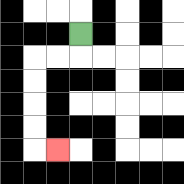{'start': '[3, 1]', 'end': '[2, 6]', 'path_directions': 'D,L,L,D,D,D,D,R', 'path_coordinates': '[[3, 1], [3, 2], [2, 2], [1, 2], [1, 3], [1, 4], [1, 5], [1, 6], [2, 6]]'}